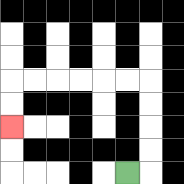{'start': '[5, 7]', 'end': '[0, 5]', 'path_directions': 'R,U,U,U,U,L,L,L,L,L,L,D,D', 'path_coordinates': '[[5, 7], [6, 7], [6, 6], [6, 5], [6, 4], [6, 3], [5, 3], [4, 3], [3, 3], [2, 3], [1, 3], [0, 3], [0, 4], [0, 5]]'}